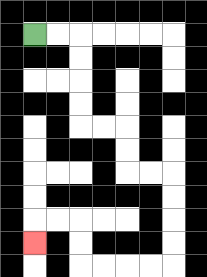{'start': '[1, 1]', 'end': '[1, 10]', 'path_directions': 'R,R,D,D,D,D,R,R,D,D,R,R,D,D,D,D,L,L,L,L,U,U,L,L,D', 'path_coordinates': '[[1, 1], [2, 1], [3, 1], [3, 2], [3, 3], [3, 4], [3, 5], [4, 5], [5, 5], [5, 6], [5, 7], [6, 7], [7, 7], [7, 8], [7, 9], [7, 10], [7, 11], [6, 11], [5, 11], [4, 11], [3, 11], [3, 10], [3, 9], [2, 9], [1, 9], [1, 10]]'}